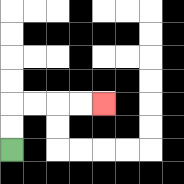{'start': '[0, 6]', 'end': '[4, 4]', 'path_directions': 'U,U,R,R,R,R', 'path_coordinates': '[[0, 6], [0, 5], [0, 4], [1, 4], [2, 4], [3, 4], [4, 4]]'}